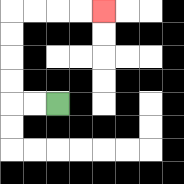{'start': '[2, 4]', 'end': '[4, 0]', 'path_directions': 'L,L,U,U,U,U,R,R,R,R', 'path_coordinates': '[[2, 4], [1, 4], [0, 4], [0, 3], [0, 2], [0, 1], [0, 0], [1, 0], [2, 0], [3, 0], [4, 0]]'}